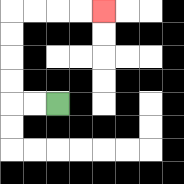{'start': '[2, 4]', 'end': '[4, 0]', 'path_directions': 'L,L,U,U,U,U,R,R,R,R', 'path_coordinates': '[[2, 4], [1, 4], [0, 4], [0, 3], [0, 2], [0, 1], [0, 0], [1, 0], [2, 0], [3, 0], [4, 0]]'}